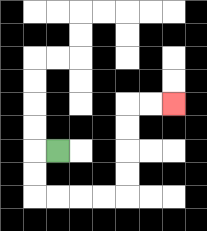{'start': '[2, 6]', 'end': '[7, 4]', 'path_directions': 'L,D,D,R,R,R,R,U,U,U,U,R,R', 'path_coordinates': '[[2, 6], [1, 6], [1, 7], [1, 8], [2, 8], [3, 8], [4, 8], [5, 8], [5, 7], [5, 6], [5, 5], [5, 4], [6, 4], [7, 4]]'}